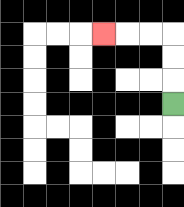{'start': '[7, 4]', 'end': '[4, 1]', 'path_directions': 'U,U,U,L,L,L', 'path_coordinates': '[[7, 4], [7, 3], [7, 2], [7, 1], [6, 1], [5, 1], [4, 1]]'}